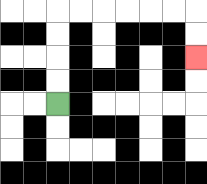{'start': '[2, 4]', 'end': '[8, 2]', 'path_directions': 'U,U,U,U,R,R,R,R,R,R,D,D', 'path_coordinates': '[[2, 4], [2, 3], [2, 2], [2, 1], [2, 0], [3, 0], [4, 0], [5, 0], [6, 0], [7, 0], [8, 0], [8, 1], [8, 2]]'}